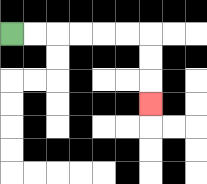{'start': '[0, 1]', 'end': '[6, 4]', 'path_directions': 'R,R,R,R,R,R,D,D,D', 'path_coordinates': '[[0, 1], [1, 1], [2, 1], [3, 1], [4, 1], [5, 1], [6, 1], [6, 2], [6, 3], [6, 4]]'}